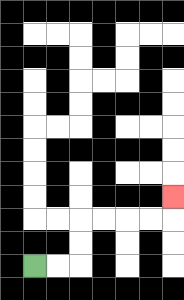{'start': '[1, 11]', 'end': '[7, 8]', 'path_directions': 'R,R,U,U,R,R,R,R,U', 'path_coordinates': '[[1, 11], [2, 11], [3, 11], [3, 10], [3, 9], [4, 9], [5, 9], [6, 9], [7, 9], [7, 8]]'}